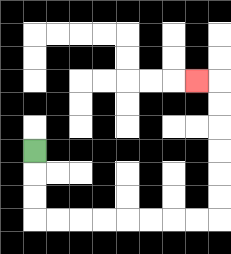{'start': '[1, 6]', 'end': '[8, 3]', 'path_directions': 'D,D,D,R,R,R,R,R,R,R,R,U,U,U,U,U,U,L', 'path_coordinates': '[[1, 6], [1, 7], [1, 8], [1, 9], [2, 9], [3, 9], [4, 9], [5, 9], [6, 9], [7, 9], [8, 9], [9, 9], [9, 8], [9, 7], [9, 6], [9, 5], [9, 4], [9, 3], [8, 3]]'}